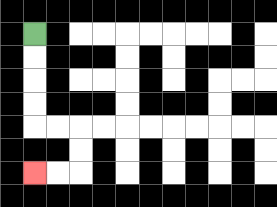{'start': '[1, 1]', 'end': '[1, 7]', 'path_directions': 'D,D,D,D,R,R,D,D,L,L', 'path_coordinates': '[[1, 1], [1, 2], [1, 3], [1, 4], [1, 5], [2, 5], [3, 5], [3, 6], [3, 7], [2, 7], [1, 7]]'}